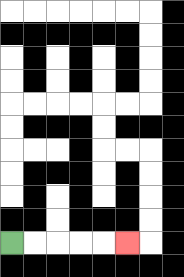{'start': '[0, 10]', 'end': '[5, 10]', 'path_directions': 'R,R,R,R,R', 'path_coordinates': '[[0, 10], [1, 10], [2, 10], [3, 10], [4, 10], [5, 10]]'}